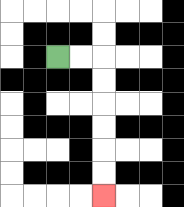{'start': '[2, 2]', 'end': '[4, 8]', 'path_directions': 'R,R,D,D,D,D,D,D', 'path_coordinates': '[[2, 2], [3, 2], [4, 2], [4, 3], [4, 4], [4, 5], [4, 6], [4, 7], [4, 8]]'}